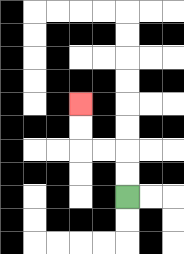{'start': '[5, 8]', 'end': '[3, 4]', 'path_directions': 'U,U,L,L,U,U', 'path_coordinates': '[[5, 8], [5, 7], [5, 6], [4, 6], [3, 6], [3, 5], [3, 4]]'}